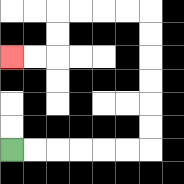{'start': '[0, 6]', 'end': '[0, 2]', 'path_directions': 'R,R,R,R,R,R,U,U,U,U,U,U,L,L,L,L,D,D,L,L', 'path_coordinates': '[[0, 6], [1, 6], [2, 6], [3, 6], [4, 6], [5, 6], [6, 6], [6, 5], [6, 4], [6, 3], [6, 2], [6, 1], [6, 0], [5, 0], [4, 0], [3, 0], [2, 0], [2, 1], [2, 2], [1, 2], [0, 2]]'}